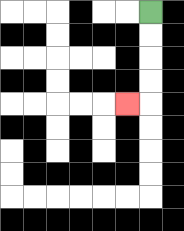{'start': '[6, 0]', 'end': '[5, 4]', 'path_directions': 'D,D,D,D,L', 'path_coordinates': '[[6, 0], [6, 1], [6, 2], [6, 3], [6, 4], [5, 4]]'}